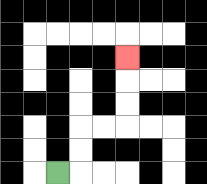{'start': '[2, 7]', 'end': '[5, 2]', 'path_directions': 'R,U,U,R,R,U,U,U', 'path_coordinates': '[[2, 7], [3, 7], [3, 6], [3, 5], [4, 5], [5, 5], [5, 4], [5, 3], [5, 2]]'}